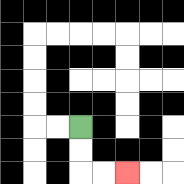{'start': '[3, 5]', 'end': '[5, 7]', 'path_directions': 'D,D,R,R', 'path_coordinates': '[[3, 5], [3, 6], [3, 7], [4, 7], [5, 7]]'}